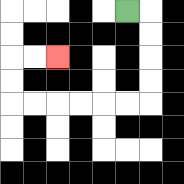{'start': '[5, 0]', 'end': '[2, 2]', 'path_directions': 'R,D,D,D,D,L,L,L,L,L,L,U,U,R,R', 'path_coordinates': '[[5, 0], [6, 0], [6, 1], [6, 2], [6, 3], [6, 4], [5, 4], [4, 4], [3, 4], [2, 4], [1, 4], [0, 4], [0, 3], [0, 2], [1, 2], [2, 2]]'}